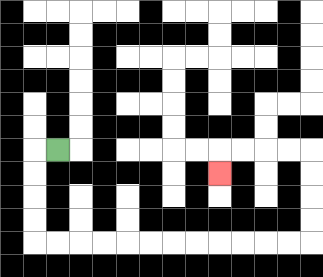{'start': '[2, 6]', 'end': '[9, 7]', 'path_directions': 'L,D,D,D,D,R,R,R,R,R,R,R,R,R,R,R,R,U,U,U,U,L,L,L,L,D', 'path_coordinates': '[[2, 6], [1, 6], [1, 7], [1, 8], [1, 9], [1, 10], [2, 10], [3, 10], [4, 10], [5, 10], [6, 10], [7, 10], [8, 10], [9, 10], [10, 10], [11, 10], [12, 10], [13, 10], [13, 9], [13, 8], [13, 7], [13, 6], [12, 6], [11, 6], [10, 6], [9, 6], [9, 7]]'}